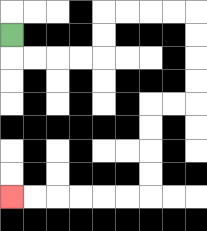{'start': '[0, 1]', 'end': '[0, 8]', 'path_directions': 'D,R,R,R,R,U,U,R,R,R,R,D,D,D,D,L,L,D,D,D,D,L,L,L,L,L,L', 'path_coordinates': '[[0, 1], [0, 2], [1, 2], [2, 2], [3, 2], [4, 2], [4, 1], [4, 0], [5, 0], [6, 0], [7, 0], [8, 0], [8, 1], [8, 2], [8, 3], [8, 4], [7, 4], [6, 4], [6, 5], [6, 6], [6, 7], [6, 8], [5, 8], [4, 8], [3, 8], [2, 8], [1, 8], [0, 8]]'}